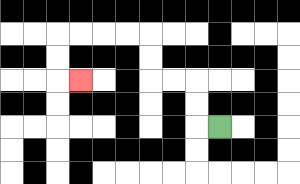{'start': '[9, 5]', 'end': '[3, 3]', 'path_directions': 'L,U,U,L,L,U,U,L,L,L,L,D,D,R', 'path_coordinates': '[[9, 5], [8, 5], [8, 4], [8, 3], [7, 3], [6, 3], [6, 2], [6, 1], [5, 1], [4, 1], [3, 1], [2, 1], [2, 2], [2, 3], [3, 3]]'}